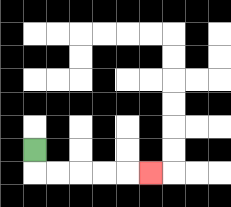{'start': '[1, 6]', 'end': '[6, 7]', 'path_directions': 'D,R,R,R,R,R', 'path_coordinates': '[[1, 6], [1, 7], [2, 7], [3, 7], [4, 7], [5, 7], [6, 7]]'}